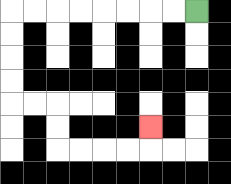{'start': '[8, 0]', 'end': '[6, 5]', 'path_directions': 'L,L,L,L,L,L,L,L,D,D,D,D,R,R,D,D,R,R,R,R,U', 'path_coordinates': '[[8, 0], [7, 0], [6, 0], [5, 0], [4, 0], [3, 0], [2, 0], [1, 0], [0, 0], [0, 1], [0, 2], [0, 3], [0, 4], [1, 4], [2, 4], [2, 5], [2, 6], [3, 6], [4, 6], [5, 6], [6, 6], [6, 5]]'}